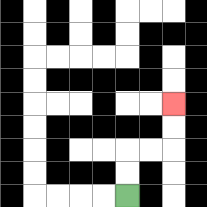{'start': '[5, 8]', 'end': '[7, 4]', 'path_directions': 'U,U,R,R,U,U', 'path_coordinates': '[[5, 8], [5, 7], [5, 6], [6, 6], [7, 6], [7, 5], [7, 4]]'}